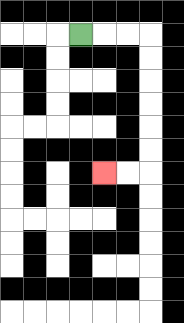{'start': '[3, 1]', 'end': '[4, 7]', 'path_directions': 'R,R,R,D,D,D,D,D,D,L,L', 'path_coordinates': '[[3, 1], [4, 1], [5, 1], [6, 1], [6, 2], [6, 3], [6, 4], [6, 5], [6, 6], [6, 7], [5, 7], [4, 7]]'}